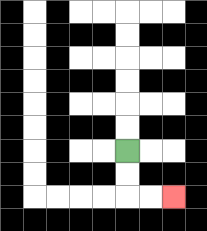{'start': '[5, 6]', 'end': '[7, 8]', 'path_directions': 'D,D,R,R', 'path_coordinates': '[[5, 6], [5, 7], [5, 8], [6, 8], [7, 8]]'}